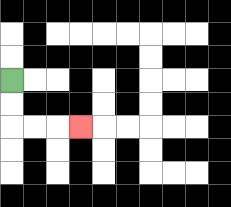{'start': '[0, 3]', 'end': '[3, 5]', 'path_directions': 'D,D,R,R,R', 'path_coordinates': '[[0, 3], [0, 4], [0, 5], [1, 5], [2, 5], [3, 5]]'}